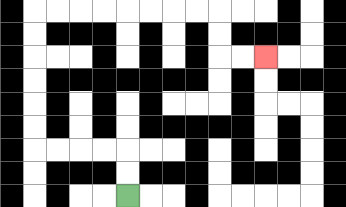{'start': '[5, 8]', 'end': '[11, 2]', 'path_directions': 'U,U,L,L,L,L,U,U,U,U,U,U,R,R,R,R,R,R,R,R,D,D,R,R', 'path_coordinates': '[[5, 8], [5, 7], [5, 6], [4, 6], [3, 6], [2, 6], [1, 6], [1, 5], [1, 4], [1, 3], [1, 2], [1, 1], [1, 0], [2, 0], [3, 0], [4, 0], [5, 0], [6, 0], [7, 0], [8, 0], [9, 0], [9, 1], [9, 2], [10, 2], [11, 2]]'}